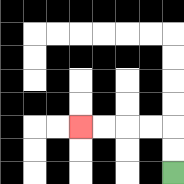{'start': '[7, 7]', 'end': '[3, 5]', 'path_directions': 'U,U,L,L,L,L', 'path_coordinates': '[[7, 7], [7, 6], [7, 5], [6, 5], [5, 5], [4, 5], [3, 5]]'}